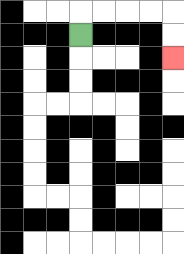{'start': '[3, 1]', 'end': '[7, 2]', 'path_directions': 'U,R,R,R,R,D,D', 'path_coordinates': '[[3, 1], [3, 0], [4, 0], [5, 0], [6, 0], [7, 0], [7, 1], [7, 2]]'}